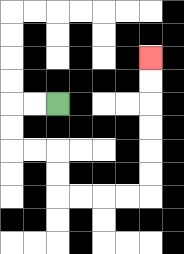{'start': '[2, 4]', 'end': '[6, 2]', 'path_directions': 'L,L,D,D,R,R,D,D,R,R,R,R,U,U,U,U,U,U', 'path_coordinates': '[[2, 4], [1, 4], [0, 4], [0, 5], [0, 6], [1, 6], [2, 6], [2, 7], [2, 8], [3, 8], [4, 8], [5, 8], [6, 8], [6, 7], [6, 6], [6, 5], [6, 4], [6, 3], [6, 2]]'}